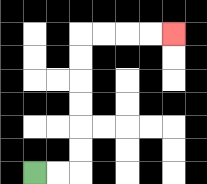{'start': '[1, 7]', 'end': '[7, 1]', 'path_directions': 'R,R,U,U,U,U,U,U,R,R,R,R', 'path_coordinates': '[[1, 7], [2, 7], [3, 7], [3, 6], [3, 5], [3, 4], [3, 3], [3, 2], [3, 1], [4, 1], [5, 1], [6, 1], [7, 1]]'}